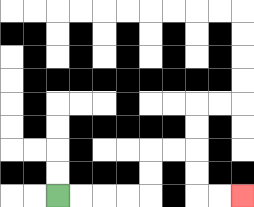{'start': '[2, 8]', 'end': '[10, 8]', 'path_directions': 'R,R,R,R,U,U,R,R,D,D,R,R', 'path_coordinates': '[[2, 8], [3, 8], [4, 8], [5, 8], [6, 8], [6, 7], [6, 6], [7, 6], [8, 6], [8, 7], [8, 8], [9, 8], [10, 8]]'}